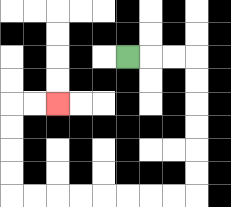{'start': '[5, 2]', 'end': '[2, 4]', 'path_directions': 'R,R,R,D,D,D,D,D,D,L,L,L,L,L,L,L,L,U,U,U,U,R,R', 'path_coordinates': '[[5, 2], [6, 2], [7, 2], [8, 2], [8, 3], [8, 4], [8, 5], [8, 6], [8, 7], [8, 8], [7, 8], [6, 8], [5, 8], [4, 8], [3, 8], [2, 8], [1, 8], [0, 8], [0, 7], [0, 6], [0, 5], [0, 4], [1, 4], [2, 4]]'}